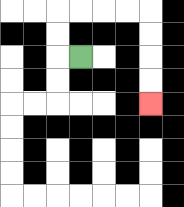{'start': '[3, 2]', 'end': '[6, 4]', 'path_directions': 'L,U,U,R,R,R,R,D,D,D,D', 'path_coordinates': '[[3, 2], [2, 2], [2, 1], [2, 0], [3, 0], [4, 0], [5, 0], [6, 0], [6, 1], [6, 2], [6, 3], [6, 4]]'}